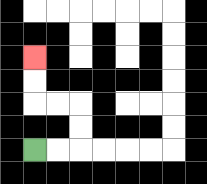{'start': '[1, 6]', 'end': '[1, 2]', 'path_directions': 'R,R,U,U,L,L,U,U', 'path_coordinates': '[[1, 6], [2, 6], [3, 6], [3, 5], [3, 4], [2, 4], [1, 4], [1, 3], [1, 2]]'}